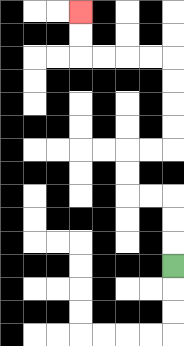{'start': '[7, 11]', 'end': '[3, 0]', 'path_directions': 'U,U,U,L,L,U,U,R,R,U,U,U,U,L,L,L,L,U,U', 'path_coordinates': '[[7, 11], [7, 10], [7, 9], [7, 8], [6, 8], [5, 8], [5, 7], [5, 6], [6, 6], [7, 6], [7, 5], [7, 4], [7, 3], [7, 2], [6, 2], [5, 2], [4, 2], [3, 2], [3, 1], [3, 0]]'}